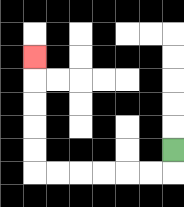{'start': '[7, 6]', 'end': '[1, 2]', 'path_directions': 'D,L,L,L,L,L,L,U,U,U,U,U', 'path_coordinates': '[[7, 6], [7, 7], [6, 7], [5, 7], [4, 7], [3, 7], [2, 7], [1, 7], [1, 6], [1, 5], [1, 4], [1, 3], [1, 2]]'}